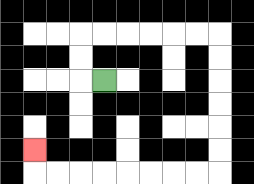{'start': '[4, 3]', 'end': '[1, 6]', 'path_directions': 'L,U,U,R,R,R,R,R,R,D,D,D,D,D,D,L,L,L,L,L,L,L,L,U', 'path_coordinates': '[[4, 3], [3, 3], [3, 2], [3, 1], [4, 1], [5, 1], [6, 1], [7, 1], [8, 1], [9, 1], [9, 2], [9, 3], [9, 4], [9, 5], [9, 6], [9, 7], [8, 7], [7, 7], [6, 7], [5, 7], [4, 7], [3, 7], [2, 7], [1, 7], [1, 6]]'}